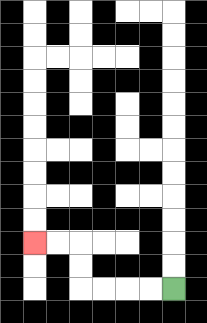{'start': '[7, 12]', 'end': '[1, 10]', 'path_directions': 'L,L,L,L,U,U,L,L', 'path_coordinates': '[[7, 12], [6, 12], [5, 12], [4, 12], [3, 12], [3, 11], [3, 10], [2, 10], [1, 10]]'}